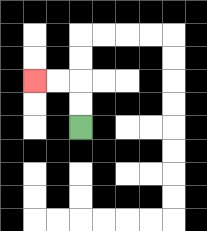{'start': '[3, 5]', 'end': '[1, 3]', 'path_directions': 'U,U,L,L', 'path_coordinates': '[[3, 5], [3, 4], [3, 3], [2, 3], [1, 3]]'}